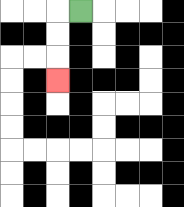{'start': '[3, 0]', 'end': '[2, 3]', 'path_directions': 'L,D,D,D', 'path_coordinates': '[[3, 0], [2, 0], [2, 1], [2, 2], [2, 3]]'}